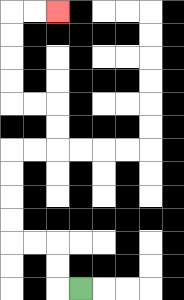{'start': '[3, 12]', 'end': '[2, 0]', 'path_directions': 'L,U,U,L,L,U,U,U,U,R,R,U,U,L,L,U,U,U,U,R,R', 'path_coordinates': '[[3, 12], [2, 12], [2, 11], [2, 10], [1, 10], [0, 10], [0, 9], [0, 8], [0, 7], [0, 6], [1, 6], [2, 6], [2, 5], [2, 4], [1, 4], [0, 4], [0, 3], [0, 2], [0, 1], [0, 0], [1, 0], [2, 0]]'}